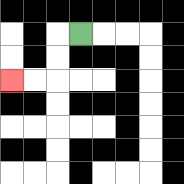{'start': '[3, 1]', 'end': '[0, 3]', 'path_directions': 'L,D,D,L,L', 'path_coordinates': '[[3, 1], [2, 1], [2, 2], [2, 3], [1, 3], [0, 3]]'}